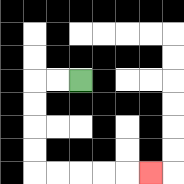{'start': '[3, 3]', 'end': '[6, 7]', 'path_directions': 'L,L,D,D,D,D,R,R,R,R,R', 'path_coordinates': '[[3, 3], [2, 3], [1, 3], [1, 4], [1, 5], [1, 6], [1, 7], [2, 7], [3, 7], [4, 7], [5, 7], [6, 7]]'}